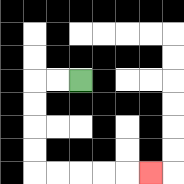{'start': '[3, 3]', 'end': '[6, 7]', 'path_directions': 'L,L,D,D,D,D,R,R,R,R,R', 'path_coordinates': '[[3, 3], [2, 3], [1, 3], [1, 4], [1, 5], [1, 6], [1, 7], [2, 7], [3, 7], [4, 7], [5, 7], [6, 7]]'}